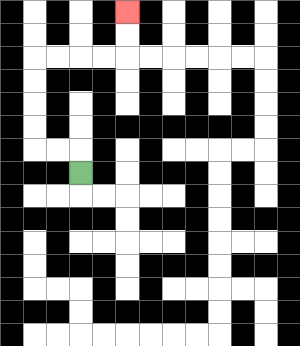{'start': '[3, 7]', 'end': '[5, 0]', 'path_directions': 'U,L,L,U,U,U,U,R,R,R,R,U,U', 'path_coordinates': '[[3, 7], [3, 6], [2, 6], [1, 6], [1, 5], [1, 4], [1, 3], [1, 2], [2, 2], [3, 2], [4, 2], [5, 2], [5, 1], [5, 0]]'}